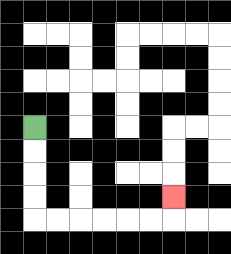{'start': '[1, 5]', 'end': '[7, 8]', 'path_directions': 'D,D,D,D,R,R,R,R,R,R,U', 'path_coordinates': '[[1, 5], [1, 6], [1, 7], [1, 8], [1, 9], [2, 9], [3, 9], [4, 9], [5, 9], [6, 9], [7, 9], [7, 8]]'}